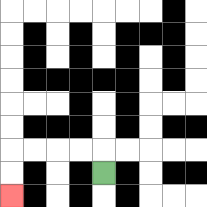{'start': '[4, 7]', 'end': '[0, 8]', 'path_directions': 'U,L,L,L,L,D,D', 'path_coordinates': '[[4, 7], [4, 6], [3, 6], [2, 6], [1, 6], [0, 6], [0, 7], [0, 8]]'}